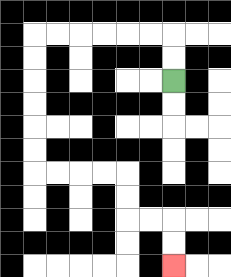{'start': '[7, 3]', 'end': '[7, 11]', 'path_directions': 'U,U,L,L,L,L,L,L,D,D,D,D,D,D,R,R,R,R,D,D,R,R,D,D', 'path_coordinates': '[[7, 3], [7, 2], [7, 1], [6, 1], [5, 1], [4, 1], [3, 1], [2, 1], [1, 1], [1, 2], [1, 3], [1, 4], [1, 5], [1, 6], [1, 7], [2, 7], [3, 7], [4, 7], [5, 7], [5, 8], [5, 9], [6, 9], [7, 9], [7, 10], [7, 11]]'}